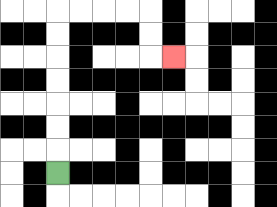{'start': '[2, 7]', 'end': '[7, 2]', 'path_directions': 'U,U,U,U,U,U,U,R,R,R,R,D,D,R', 'path_coordinates': '[[2, 7], [2, 6], [2, 5], [2, 4], [2, 3], [2, 2], [2, 1], [2, 0], [3, 0], [4, 0], [5, 0], [6, 0], [6, 1], [6, 2], [7, 2]]'}